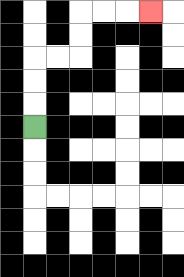{'start': '[1, 5]', 'end': '[6, 0]', 'path_directions': 'U,U,U,R,R,U,U,R,R,R', 'path_coordinates': '[[1, 5], [1, 4], [1, 3], [1, 2], [2, 2], [3, 2], [3, 1], [3, 0], [4, 0], [5, 0], [6, 0]]'}